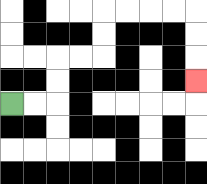{'start': '[0, 4]', 'end': '[8, 3]', 'path_directions': 'R,R,U,U,R,R,U,U,R,R,R,R,D,D,D', 'path_coordinates': '[[0, 4], [1, 4], [2, 4], [2, 3], [2, 2], [3, 2], [4, 2], [4, 1], [4, 0], [5, 0], [6, 0], [7, 0], [8, 0], [8, 1], [8, 2], [8, 3]]'}